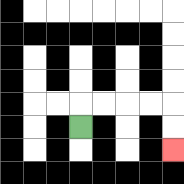{'start': '[3, 5]', 'end': '[7, 6]', 'path_directions': 'U,R,R,R,R,D,D', 'path_coordinates': '[[3, 5], [3, 4], [4, 4], [5, 4], [6, 4], [7, 4], [7, 5], [7, 6]]'}